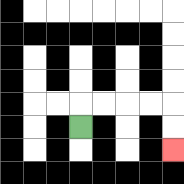{'start': '[3, 5]', 'end': '[7, 6]', 'path_directions': 'U,R,R,R,R,D,D', 'path_coordinates': '[[3, 5], [3, 4], [4, 4], [5, 4], [6, 4], [7, 4], [7, 5], [7, 6]]'}